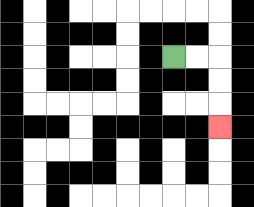{'start': '[7, 2]', 'end': '[9, 5]', 'path_directions': 'R,R,D,D,D', 'path_coordinates': '[[7, 2], [8, 2], [9, 2], [9, 3], [9, 4], [9, 5]]'}